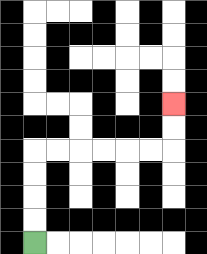{'start': '[1, 10]', 'end': '[7, 4]', 'path_directions': 'U,U,U,U,R,R,R,R,R,R,U,U', 'path_coordinates': '[[1, 10], [1, 9], [1, 8], [1, 7], [1, 6], [2, 6], [3, 6], [4, 6], [5, 6], [6, 6], [7, 6], [7, 5], [7, 4]]'}